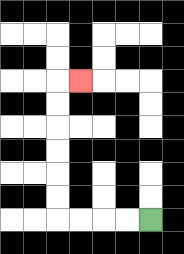{'start': '[6, 9]', 'end': '[3, 3]', 'path_directions': 'L,L,L,L,U,U,U,U,U,U,R', 'path_coordinates': '[[6, 9], [5, 9], [4, 9], [3, 9], [2, 9], [2, 8], [2, 7], [2, 6], [2, 5], [2, 4], [2, 3], [3, 3]]'}